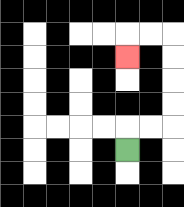{'start': '[5, 6]', 'end': '[5, 2]', 'path_directions': 'U,R,R,U,U,U,U,L,L,D', 'path_coordinates': '[[5, 6], [5, 5], [6, 5], [7, 5], [7, 4], [7, 3], [7, 2], [7, 1], [6, 1], [5, 1], [5, 2]]'}